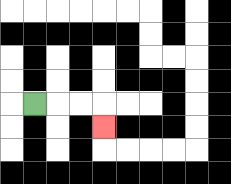{'start': '[1, 4]', 'end': '[4, 5]', 'path_directions': 'R,R,R,D', 'path_coordinates': '[[1, 4], [2, 4], [3, 4], [4, 4], [4, 5]]'}